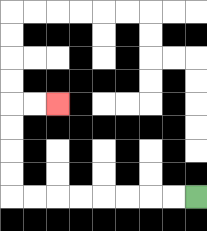{'start': '[8, 8]', 'end': '[2, 4]', 'path_directions': 'L,L,L,L,L,L,L,L,U,U,U,U,R,R', 'path_coordinates': '[[8, 8], [7, 8], [6, 8], [5, 8], [4, 8], [3, 8], [2, 8], [1, 8], [0, 8], [0, 7], [0, 6], [0, 5], [0, 4], [1, 4], [2, 4]]'}